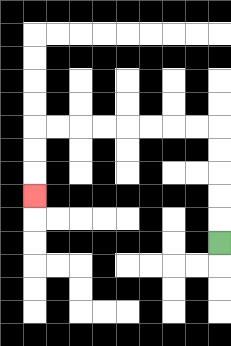{'start': '[9, 10]', 'end': '[1, 8]', 'path_directions': 'U,U,U,U,U,L,L,L,L,L,L,L,L,D,D,D', 'path_coordinates': '[[9, 10], [9, 9], [9, 8], [9, 7], [9, 6], [9, 5], [8, 5], [7, 5], [6, 5], [5, 5], [4, 5], [3, 5], [2, 5], [1, 5], [1, 6], [1, 7], [1, 8]]'}